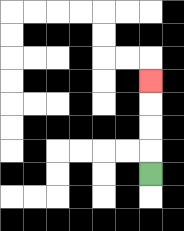{'start': '[6, 7]', 'end': '[6, 3]', 'path_directions': 'U,U,U,U', 'path_coordinates': '[[6, 7], [6, 6], [6, 5], [6, 4], [6, 3]]'}